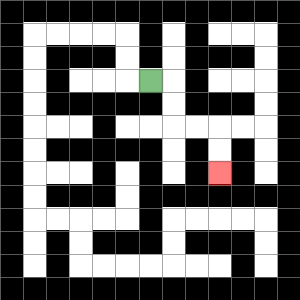{'start': '[6, 3]', 'end': '[9, 7]', 'path_directions': 'R,D,D,R,R,D,D', 'path_coordinates': '[[6, 3], [7, 3], [7, 4], [7, 5], [8, 5], [9, 5], [9, 6], [9, 7]]'}